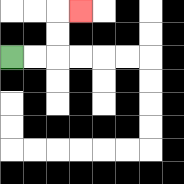{'start': '[0, 2]', 'end': '[3, 0]', 'path_directions': 'R,R,U,U,R', 'path_coordinates': '[[0, 2], [1, 2], [2, 2], [2, 1], [2, 0], [3, 0]]'}